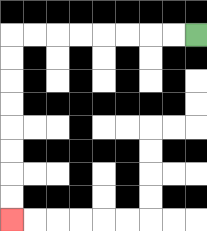{'start': '[8, 1]', 'end': '[0, 9]', 'path_directions': 'L,L,L,L,L,L,L,L,D,D,D,D,D,D,D,D', 'path_coordinates': '[[8, 1], [7, 1], [6, 1], [5, 1], [4, 1], [3, 1], [2, 1], [1, 1], [0, 1], [0, 2], [0, 3], [0, 4], [0, 5], [0, 6], [0, 7], [0, 8], [0, 9]]'}